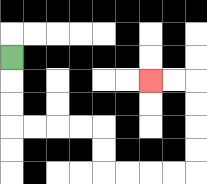{'start': '[0, 2]', 'end': '[6, 3]', 'path_directions': 'D,D,D,R,R,R,R,D,D,R,R,R,R,U,U,U,U,L,L', 'path_coordinates': '[[0, 2], [0, 3], [0, 4], [0, 5], [1, 5], [2, 5], [3, 5], [4, 5], [4, 6], [4, 7], [5, 7], [6, 7], [7, 7], [8, 7], [8, 6], [8, 5], [8, 4], [8, 3], [7, 3], [6, 3]]'}